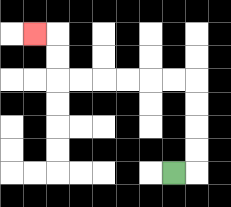{'start': '[7, 7]', 'end': '[1, 1]', 'path_directions': 'R,U,U,U,U,L,L,L,L,L,L,U,U,L', 'path_coordinates': '[[7, 7], [8, 7], [8, 6], [8, 5], [8, 4], [8, 3], [7, 3], [6, 3], [5, 3], [4, 3], [3, 3], [2, 3], [2, 2], [2, 1], [1, 1]]'}